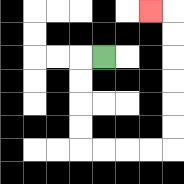{'start': '[4, 2]', 'end': '[6, 0]', 'path_directions': 'L,D,D,D,D,R,R,R,R,U,U,U,U,U,U,L', 'path_coordinates': '[[4, 2], [3, 2], [3, 3], [3, 4], [3, 5], [3, 6], [4, 6], [5, 6], [6, 6], [7, 6], [7, 5], [7, 4], [7, 3], [7, 2], [7, 1], [7, 0], [6, 0]]'}